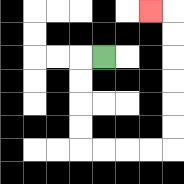{'start': '[4, 2]', 'end': '[6, 0]', 'path_directions': 'L,D,D,D,D,R,R,R,R,U,U,U,U,U,U,L', 'path_coordinates': '[[4, 2], [3, 2], [3, 3], [3, 4], [3, 5], [3, 6], [4, 6], [5, 6], [6, 6], [7, 6], [7, 5], [7, 4], [7, 3], [7, 2], [7, 1], [7, 0], [6, 0]]'}